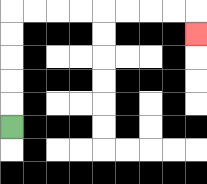{'start': '[0, 5]', 'end': '[8, 1]', 'path_directions': 'U,U,U,U,U,R,R,R,R,R,R,R,R,D', 'path_coordinates': '[[0, 5], [0, 4], [0, 3], [0, 2], [0, 1], [0, 0], [1, 0], [2, 0], [3, 0], [4, 0], [5, 0], [6, 0], [7, 0], [8, 0], [8, 1]]'}